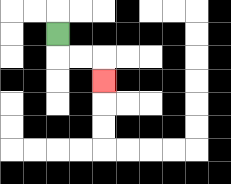{'start': '[2, 1]', 'end': '[4, 3]', 'path_directions': 'D,R,R,D', 'path_coordinates': '[[2, 1], [2, 2], [3, 2], [4, 2], [4, 3]]'}